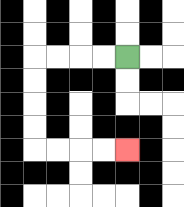{'start': '[5, 2]', 'end': '[5, 6]', 'path_directions': 'L,L,L,L,D,D,D,D,R,R,R,R', 'path_coordinates': '[[5, 2], [4, 2], [3, 2], [2, 2], [1, 2], [1, 3], [1, 4], [1, 5], [1, 6], [2, 6], [3, 6], [4, 6], [5, 6]]'}